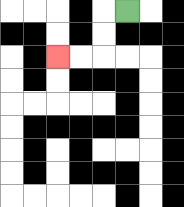{'start': '[5, 0]', 'end': '[2, 2]', 'path_directions': 'L,D,D,L,L', 'path_coordinates': '[[5, 0], [4, 0], [4, 1], [4, 2], [3, 2], [2, 2]]'}